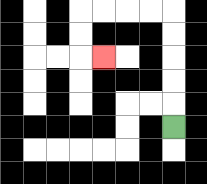{'start': '[7, 5]', 'end': '[4, 2]', 'path_directions': 'U,U,U,U,U,L,L,L,L,D,D,R', 'path_coordinates': '[[7, 5], [7, 4], [7, 3], [7, 2], [7, 1], [7, 0], [6, 0], [5, 0], [4, 0], [3, 0], [3, 1], [3, 2], [4, 2]]'}